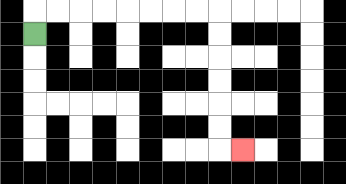{'start': '[1, 1]', 'end': '[10, 6]', 'path_directions': 'U,R,R,R,R,R,R,R,R,D,D,D,D,D,D,R', 'path_coordinates': '[[1, 1], [1, 0], [2, 0], [3, 0], [4, 0], [5, 0], [6, 0], [7, 0], [8, 0], [9, 0], [9, 1], [9, 2], [9, 3], [9, 4], [9, 5], [9, 6], [10, 6]]'}